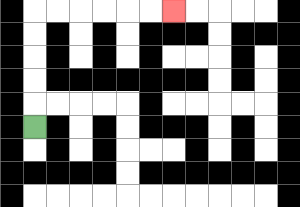{'start': '[1, 5]', 'end': '[7, 0]', 'path_directions': 'U,U,U,U,U,R,R,R,R,R,R', 'path_coordinates': '[[1, 5], [1, 4], [1, 3], [1, 2], [1, 1], [1, 0], [2, 0], [3, 0], [4, 0], [5, 0], [6, 0], [7, 0]]'}